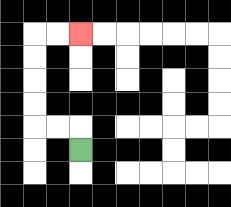{'start': '[3, 6]', 'end': '[3, 1]', 'path_directions': 'U,L,L,U,U,U,U,R,R', 'path_coordinates': '[[3, 6], [3, 5], [2, 5], [1, 5], [1, 4], [1, 3], [1, 2], [1, 1], [2, 1], [3, 1]]'}